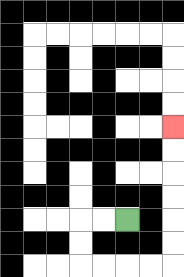{'start': '[5, 9]', 'end': '[7, 5]', 'path_directions': 'L,L,D,D,R,R,R,R,U,U,U,U,U,U', 'path_coordinates': '[[5, 9], [4, 9], [3, 9], [3, 10], [3, 11], [4, 11], [5, 11], [6, 11], [7, 11], [7, 10], [7, 9], [7, 8], [7, 7], [7, 6], [7, 5]]'}